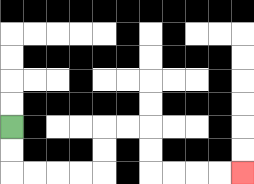{'start': '[0, 5]', 'end': '[10, 7]', 'path_directions': 'D,D,R,R,R,R,U,U,R,R,D,D,R,R,R,R', 'path_coordinates': '[[0, 5], [0, 6], [0, 7], [1, 7], [2, 7], [3, 7], [4, 7], [4, 6], [4, 5], [5, 5], [6, 5], [6, 6], [6, 7], [7, 7], [8, 7], [9, 7], [10, 7]]'}